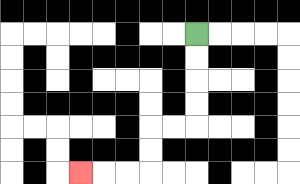{'start': '[8, 1]', 'end': '[3, 7]', 'path_directions': 'D,D,D,D,L,L,D,D,L,L,L', 'path_coordinates': '[[8, 1], [8, 2], [8, 3], [8, 4], [8, 5], [7, 5], [6, 5], [6, 6], [6, 7], [5, 7], [4, 7], [3, 7]]'}